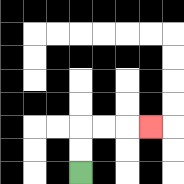{'start': '[3, 7]', 'end': '[6, 5]', 'path_directions': 'U,U,R,R,R', 'path_coordinates': '[[3, 7], [3, 6], [3, 5], [4, 5], [5, 5], [6, 5]]'}